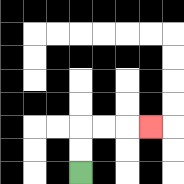{'start': '[3, 7]', 'end': '[6, 5]', 'path_directions': 'U,U,R,R,R', 'path_coordinates': '[[3, 7], [3, 6], [3, 5], [4, 5], [5, 5], [6, 5]]'}